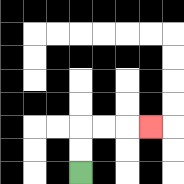{'start': '[3, 7]', 'end': '[6, 5]', 'path_directions': 'U,U,R,R,R', 'path_coordinates': '[[3, 7], [3, 6], [3, 5], [4, 5], [5, 5], [6, 5]]'}